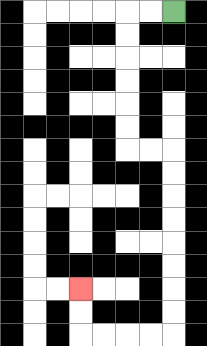{'start': '[7, 0]', 'end': '[3, 12]', 'path_directions': 'L,L,D,D,D,D,D,D,R,R,D,D,D,D,D,D,D,D,L,L,L,L,U,U', 'path_coordinates': '[[7, 0], [6, 0], [5, 0], [5, 1], [5, 2], [5, 3], [5, 4], [5, 5], [5, 6], [6, 6], [7, 6], [7, 7], [7, 8], [7, 9], [7, 10], [7, 11], [7, 12], [7, 13], [7, 14], [6, 14], [5, 14], [4, 14], [3, 14], [3, 13], [3, 12]]'}